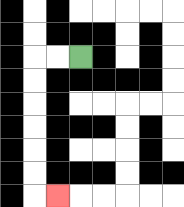{'start': '[3, 2]', 'end': '[2, 8]', 'path_directions': 'L,L,D,D,D,D,D,D,R', 'path_coordinates': '[[3, 2], [2, 2], [1, 2], [1, 3], [1, 4], [1, 5], [1, 6], [1, 7], [1, 8], [2, 8]]'}